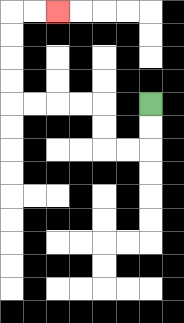{'start': '[6, 4]', 'end': '[2, 0]', 'path_directions': 'D,D,L,L,U,U,L,L,L,L,U,U,U,U,R,R', 'path_coordinates': '[[6, 4], [6, 5], [6, 6], [5, 6], [4, 6], [4, 5], [4, 4], [3, 4], [2, 4], [1, 4], [0, 4], [0, 3], [0, 2], [0, 1], [0, 0], [1, 0], [2, 0]]'}